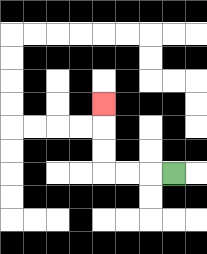{'start': '[7, 7]', 'end': '[4, 4]', 'path_directions': 'L,L,L,U,U,U', 'path_coordinates': '[[7, 7], [6, 7], [5, 7], [4, 7], [4, 6], [4, 5], [4, 4]]'}